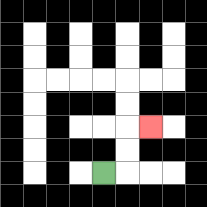{'start': '[4, 7]', 'end': '[6, 5]', 'path_directions': 'R,U,U,R', 'path_coordinates': '[[4, 7], [5, 7], [5, 6], [5, 5], [6, 5]]'}